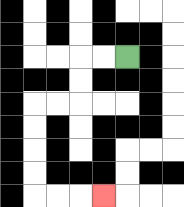{'start': '[5, 2]', 'end': '[4, 8]', 'path_directions': 'L,L,D,D,L,L,D,D,D,D,R,R,R', 'path_coordinates': '[[5, 2], [4, 2], [3, 2], [3, 3], [3, 4], [2, 4], [1, 4], [1, 5], [1, 6], [1, 7], [1, 8], [2, 8], [3, 8], [4, 8]]'}